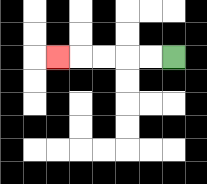{'start': '[7, 2]', 'end': '[2, 2]', 'path_directions': 'L,L,L,L,L', 'path_coordinates': '[[7, 2], [6, 2], [5, 2], [4, 2], [3, 2], [2, 2]]'}